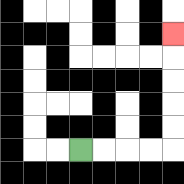{'start': '[3, 6]', 'end': '[7, 1]', 'path_directions': 'R,R,R,R,U,U,U,U,U', 'path_coordinates': '[[3, 6], [4, 6], [5, 6], [6, 6], [7, 6], [7, 5], [7, 4], [7, 3], [7, 2], [7, 1]]'}